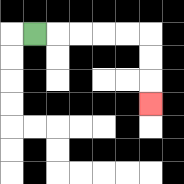{'start': '[1, 1]', 'end': '[6, 4]', 'path_directions': 'R,R,R,R,R,D,D,D', 'path_coordinates': '[[1, 1], [2, 1], [3, 1], [4, 1], [5, 1], [6, 1], [6, 2], [6, 3], [6, 4]]'}